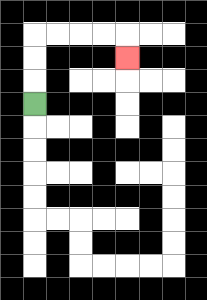{'start': '[1, 4]', 'end': '[5, 2]', 'path_directions': 'U,U,U,R,R,R,R,D', 'path_coordinates': '[[1, 4], [1, 3], [1, 2], [1, 1], [2, 1], [3, 1], [4, 1], [5, 1], [5, 2]]'}